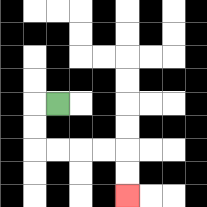{'start': '[2, 4]', 'end': '[5, 8]', 'path_directions': 'L,D,D,R,R,R,R,D,D', 'path_coordinates': '[[2, 4], [1, 4], [1, 5], [1, 6], [2, 6], [3, 6], [4, 6], [5, 6], [5, 7], [5, 8]]'}